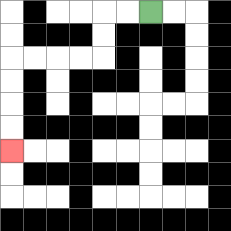{'start': '[6, 0]', 'end': '[0, 6]', 'path_directions': 'L,L,D,D,L,L,L,L,D,D,D,D', 'path_coordinates': '[[6, 0], [5, 0], [4, 0], [4, 1], [4, 2], [3, 2], [2, 2], [1, 2], [0, 2], [0, 3], [0, 4], [0, 5], [0, 6]]'}